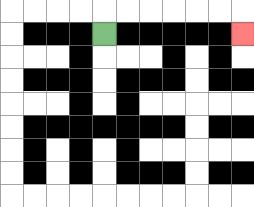{'start': '[4, 1]', 'end': '[10, 1]', 'path_directions': 'U,R,R,R,R,R,R,D', 'path_coordinates': '[[4, 1], [4, 0], [5, 0], [6, 0], [7, 0], [8, 0], [9, 0], [10, 0], [10, 1]]'}